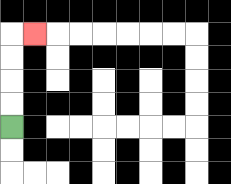{'start': '[0, 5]', 'end': '[1, 1]', 'path_directions': 'U,U,U,U,R', 'path_coordinates': '[[0, 5], [0, 4], [0, 3], [0, 2], [0, 1], [1, 1]]'}